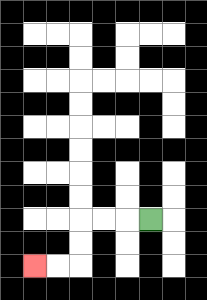{'start': '[6, 9]', 'end': '[1, 11]', 'path_directions': 'L,L,L,D,D,L,L', 'path_coordinates': '[[6, 9], [5, 9], [4, 9], [3, 9], [3, 10], [3, 11], [2, 11], [1, 11]]'}